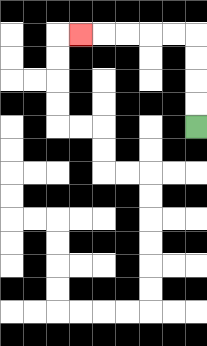{'start': '[8, 5]', 'end': '[3, 1]', 'path_directions': 'U,U,U,U,L,L,L,L,L', 'path_coordinates': '[[8, 5], [8, 4], [8, 3], [8, 2], [8, 1], [7, 1], [6, 1], [5, 1], [4, 1], [3, 1]]'}